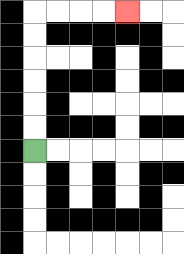{'start': '[1, 6]', 'end': '[5, 0]', 'path_directions': 'U,U,U,U,U,U,R,R,R,R', 'path_coordinates': '[[1, 6], [1, 5], [1, 4], [1, 3], [1, 2], [1, 1], [1, 0], [2, 0], [3, 0], [4, 0], [5, 0]]'}